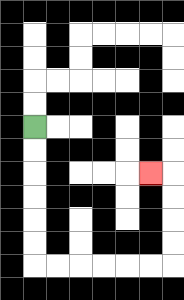{'start': '[1, 5]', 'end': '[6, 7]', 'path_directions': 'D,D,D,D,D,D,R,R,R,R,R,R,U,U,U,U,L', 'path_coordinates': '[[1, 5], [1, 6], [1, 7], [1, 8], [1, 9], [1, 10], [1, 11], [2, 11], [3, 11], [4, 11], [5, 11], [6, 11], [7, 11], [7, 10], [7, 9], [7, 8], [7, 7], [6, 7]]'}